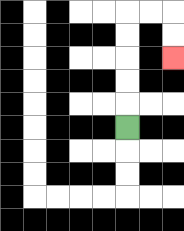{'start': '[5, 5]', 'end': '[7, 2]', 'path_directions': 'U,U,U,U,U,R,R,D,D', 'path_coordinates': '[[5, 5], [5, 4], [5, 3], [5, 2], [5, 1], [5, 0], [6, 0], [7, 0], [7, 1], [7, 2]]'}